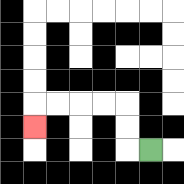{'start': '[6, 6]', 'end': '[1, 5]', 'path_directions': 'L,U,U,L,L,L,L,D', 'path_coordinates': '[[6, 6], [5, 6], [5, 5], [5, 4], [4, 4], [3, 4], [2, 4], [1, 4], [1, 5]]'}